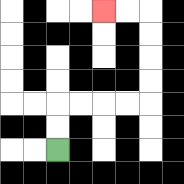{'start': '[2, 6]', 'end': '[4, 0]', 'path_directions': 'U,U,R,R,R,R,U,U,U,U,L,L', 'path_coordinates': '[[2, 6], [2, 5], [2, 4], [3, 4], [4, 4], [5, 4], [6, 4], [6, 3], [6, 2], [6, 1], [6, 0], [5, 0], [4, 0]]'}